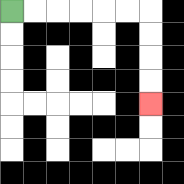{'start': '[0, 0]', 'end': '[6, 4]', 'path_directions': 'R,R,R,R,R,R,D,D,D,D', 'path_coordinates': '[[0, 0], [1, 0], [2, 0], [3, 0], [4, 0], [5, 0], [6, 0], [6, 1], [6, 2], [6, 3], [6, 4]]'}